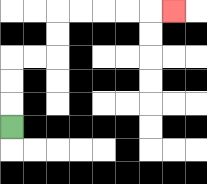{'start': '[0, 5]', 'end': '[7, 0]', 'path_directions': 'U,U,U,R,R,U,U,R,R,R,R,R', 'path_coordinates': '[[0, 5], [0, 4], [0, 3], [0, 2], [1, 2], [2, 2], [2, 1], [2, 0], [3, 0], [4, 0], [5, 0], [6, 0], [7, 0]]'}